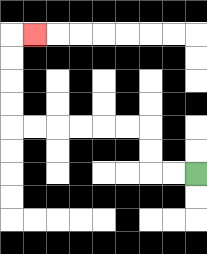{'start': '[8, 7]', 'end': '[1, 1]', 'path_directions': 'L,L,U,U,L,L,L,L,L,L,U,U,U,U,R', 'path_coordinates': '[[8, 7], [7, 7], [6, 7], [6, 6], [6, 5], [5, 5], [4, 5], [3, 5], [2, 5], [1, 5], [0, 5], [0, 4], [0, 3], [0, 2], [0, 1], [1, 1]]'}